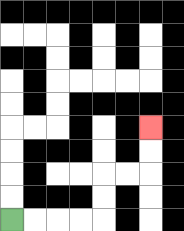{'start': '[0, 9]', 'end': '[6, 5]', 'path_directions': 'R,R,R,R,U,U,R,R,U,U', 'path_coordinates': '[[0, 9], [1, 9], [2, 9], [3, 9], [4, 9], [4, 8], [4, 7], [5, 7], [6, 7], [6, 6], [6, 5]]'}